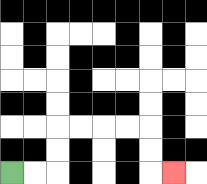{'start': '[0, 7]', 'end': '[7, 7]', 'path_directions': 'R,R,U,U,R,R,R,R,D,D,R', 'path_coordinates': '[[0, 7], [1, 7], [2, 7], [2, 6], [2, 5], [3, 5], [4, 5], [5, 5], [6, 5], [6, 6], [6, 7], [7, 7]]'}